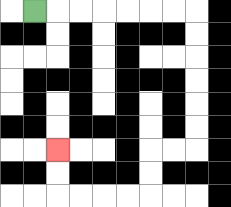{'start': '[1, 0]', 'end': '[2, 6]', 'path_directions': 'R,R,R,R,R,R,R,D,D,D,D,D,D,L,L,D,D,L,L,L,L,U,U', 'path_coordinates': '[[1, 0], [2, 0], [3, 0], [4, 0], [5, 0], [6, 0], [7, 0], [8, 0], [8, 1], [8, 2], [8, 3], [8, 4], [8, 5], [8, 6], [7, 6], [6, 6], [6, 7], [6, 8], [5, 8], [4, 8], [3, 8], [2, 8], [2, 7], [2, 6]]'}